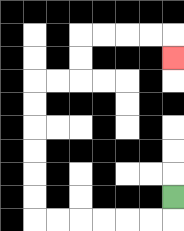{'start': '[7, 8]', 'end': '[7, 2]', 'path_directions': 'D,L,L,L,L,L,L,U,U,U,U,U,U,R,R,U,U,R,R,R,R,D', 'path_coordinates': '[[7, 8], [7, 9], [6, 9], [5, 9], [4, 9], [3, 9], [2, 9], [1, 9], [1, 8], [1, 7], [1, 6], [1, 5], [1, 4], [1, 3], [2, 3], [3, 3], [3, 2], [3, 1], [4, 1], [5, 1], [6, 1], [7, 1], [7, 2]]'}